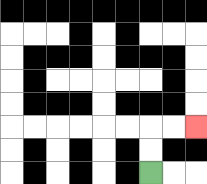{'start': '[6, 7]', 'end': '[8, 5]', 'path_directions': 'U,U,R,R', 'path_coordinates': '[[6, 7], [6, 6], [6, 5], [7, 5], [8, 5]]'}